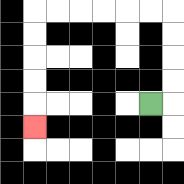{'start': '[6, 4]', 'end': '[1, 5]', 'path_directions': 'R,U,U,U,U,L,L,L,L,L,L,D,D,D,D,D', 'path_coordinates': '[[6, 4], [7, 4], [7, 3], [7, 2], [7, 1], [7, 0], [6, 0], [5, 0], [4, 0], [3, 0], [2, 0], [1, 0], [1, 1], [1, 2], [1, 3], [1, 4], [1, 5]]'}